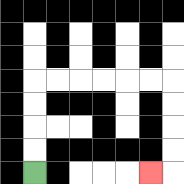{'start': '[1, 7]', 'end': '[6, 7]', 'path_directions': 'U,U,U,U,R,R,R,R,R,R,D,D,D,D,L', 'path_coordinates': '[[1, 7], [1, 6], [1, 5], [1, 4], [1, 3], [2, 3], [3, 3], [4, 3], [5, 3], [6, 3], [7, 3], [7, 4], [7, 5], [7, 6], [7, 7], [6, 7]]'}